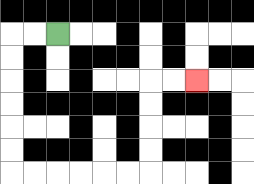{'start': '[2, 1]', 'end': '[8, 3]', 'path_directions': 'L,L,D,D,D,D,D,D,R,R,R,R,R,R,U,U,U,U,R,R', 'path_coordinates': '[[2, 1], [1, 1], [0, 1], [0, 2], [0, 3], [0, 4], [0, 5], [0, 6], [0, 7], [1, 7], [2, 7], [3, 7], [4, 7], [5, 7], [6, 7], [6, 6], [6, 5], [6, 4], [6, 3], [7, 3], [8, 3]]'}